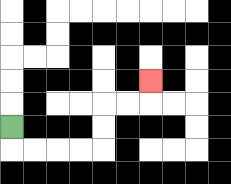{'start': '[0, 5]', 'end': '[6, 3]', 'path_directions': 'D,R,R,R,R,U,U,R,R,U', 'path_coordinates': '[[0, 5], [0, 6], [1, 6], [2, 6], [3, 6], [4, 6], [4, 5], [4, 4], [5, 4], [6, 4], [6, 3]]'}